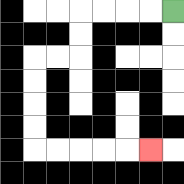{'start': '[7, 0]', 'end': '[6, 6]', 'path_directions': 'L,L,L,L,D,D,L,L,D,D,D,D,R,R,R,R,R', 'path_coordinates': '[[7, 0], [6, 0], [5, 0], [4, 0], [3, 0], [3, 1], [3, 2], [2, 2], [1, 2], [1, 3], [1, 4], [1, 5], [1, 6], [2, 6], [3, 6], [4, 6], [5, 6], [6, 6]]'}